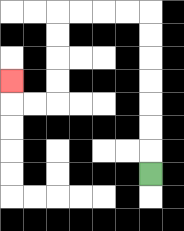{'start': '[6, 7]', 'end': '[0, 3]', 'path_directions': 'U,U,U,U,U,U,U,L,L,L,L,D,D,D,D,L,L,U', 'path_coordinates': '[[6, 7], [6, 6], [6, 5], [6, 4], [6, 3], [6, 2], [6, 1], [6, 0], [5, 0], [4, 0], [3, 0], [2, 0], [2, 1], [2, 2], [2, 3], [2, 4], [1, 4], [0, 4], [0, 3]]'}